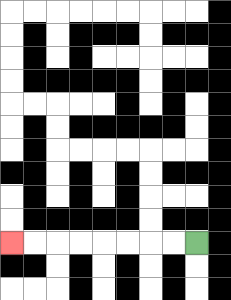{'start': '[8, 10]', 'end': '[0, 10]', 'path_directions': 'L,L,L,L,L,L,L,L', 'path_coordinates': '[[8, 10], [7, 10], [6, 10], [5, 10], [4, 10], [3, 10], [2, 10], [1, 10], [0, 10]]'}